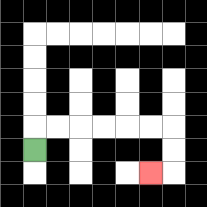{'start': '[1, 6]', 'end': '[6, 7]', 'path_directions': 'U,R,R,R,R,R,R,D,D,L', 'path_coordinates': '[[1, 6], [1, 5], [2, 5], [3, 5], [4, 5], [5, 5], [6, 5], [7, 5], [7, 6], [7, 7], [6, 7]]'}